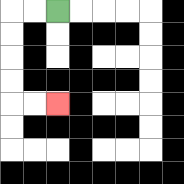{'start': '[2, 0]', 'end': '[2, 4]', 'path_directions': 'L,L,D,D,D,D,R,R', 'path_coordinates': '[[2, 0], [1, 0], [0, 0], [0, 1], [0, 2], [0, 3], [0, 4], [1, 4], [2, 4]]'}